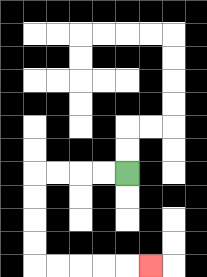{'start': '[5, 7]', 'end': '[6, 11]', 'path_directions': 'L,L,L,L,D,D,D,D,R,R,R,R,R', 'path_coordinates': '[[5, 7], [4, 7], [3, 7], [2, 7], [1, 7], [1, 8], [1, 9], [1, 10], [1, 11], [2, 11], [3, 11], [4, 11], [5, 11], [6, 11]]'}